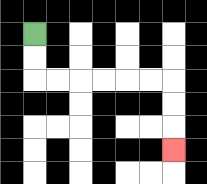{'start': '[1, 1]', 'end': '[7, 6]', 'path_directions': 'D,D,R,R,R,R,R,R,D,D,D', 'path_coordinates': '[[1, 1], [1, 2], [1, 3], [2, 3], [3, 3], [4, 3], [5, 3], [6, 3], [7, 3], [7, 4], [7, 5], [7, 6]]'}